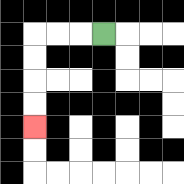{'start': '[4, 1]', 'end': '[1, 5]', 'path_directions': 'L,L,L,D,D,D,D', 'path_coordinates': '[[4, 1], [3, 1], [2, 1], [1, 1], [1, 2], [1, 3], [1, 4], [1, 5]]'}